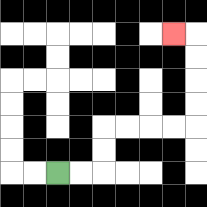{'start': '[2, 7]', 'end': '[7, 1]', 'path_directions': 'R,R,U,U,R,R,R,R,U,U,U,U,L', 'path_coordinates': '[[2, 7], [3, 7], [4, 7], [4, 6], [4, 5], [5, 5], [6, 5], [7, 5], [8, 5], [8, 4], [8, 3], [8, 2], [8, 1], [7, 1]]'}